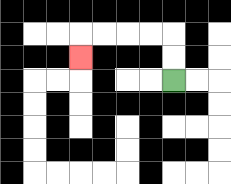{'start': '[7, 3]', 'end': '[3, 2]', 'path_directions': 'U,U,L,L,L,L,D', 'path_coordinates': '[[7, 3], [7, 2], [7, 1], [6, 1], [5, 1], [4, 1], [3, 1], [3, 2]]'}